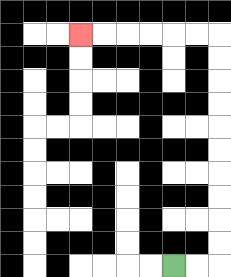{'start': '[7, 11]', 'end': '[3, 1]', 'path_directions': 'R,R,U,U,U,U,U,U,U,U,U,U,L,L,L,L,L,L', 'path_coordinates': '[[7, 11], [8, 11], [9, 11], [9, 10], [9, 9], [9, 8], [9, 7], [9, 6], [9, 5], [9, 4], [9, 3], [9, 2], [9, 1], [8, 1], [7, 1], [6, 1], [5, 1], [4, 1], [3, 1]]'}